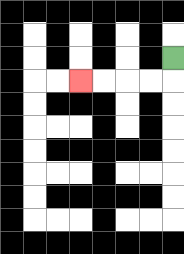{'start': '[7, 2]', 'end': '[3, 3]', 'path_directions': 'D,L,L,L,L', 'path_coordinates': '[[7, 2], [7, 3], [6, 3], [5, 3], [4, 3], [3, 3]]'}